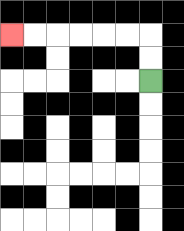{'start': '[6, 3]', 'end': '[0, 1]', 'path_directions': 'U,U,L,L,L,L,L,L', 'path_coordinates': '[[6, 3], [6, 2], [6, 1], [5, 1], [4, 1], [3, 1], [2, 1], [1, 1], [0, 1]]'}